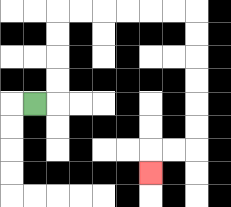{'start': '[1, 4]', 'end': '[6, 7]', 'path_directions': 'R,U,U,U,U,R,R,R,R,R,R,D,D,D,D,D,D,L,L,D', 'path_coordinates': '[[1, 4], [2, 4], [2, 3], [2, 2], [2, 1], [2, 0], [3, 0], [4, 0], [5, 0], [6, 0], [7, 0], [8, 0], [8, 1], [8, 2], [8, 3], [8, 4], [8, 5], [8, 6], [7, 6], [6, 6], [6, 7]]'}